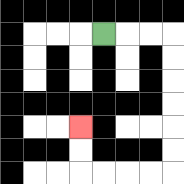{'start': '[4, 1]', 'end': '[3, 5]', 'path_directions': 'R,R,R,D,D,D,D,D,D,L,L,L,L,U,U', 'path_coordinates': '[[4, 1], [5, 1], [6, 1], [7, 1], [7, 2], [7, 3], [7, 4], [7, 5], [7, 6], [7, 7], [6, 7], [5, 7], [4, 7], [3, 7], [3, 6], [3, 5]]'}